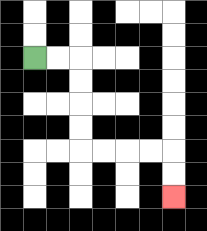{'start': '[1, 2]', 'end': '[7, 8]', 'path_directions': 'R,R,D,D,D,D,R,R,R,R,D,D', 'path_coordinates': '[[1, 2], [2, 2], [3, 2], [3, 3], [3, 4], [3, 5], [3, 6], [4, 6], [5, 6], [6, 6], [7, 6], [7, 7], [7, 8]]'}